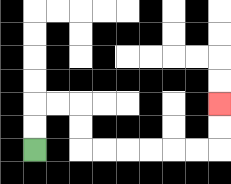{'start': '[1, 6]', 'end': '[9, 4]', 'path_directions': 'U,U,R,R,D,D,R,R,R,R,R,R,U,U', 'path_coordinates': '[[1, 6], [1, 5], [1, 4], [2, 4], [3, 4], [3, 5], [3, 6], [4, 6], [5, 6], [6, 6], [7, 6], [8, 6], [9, 6], [9, 5], [9, 4]]'}